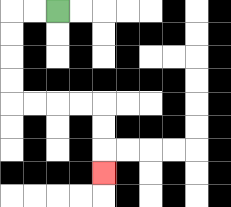{'start': '[2, 0]', 'end': '[4, 7]', 'path_directions': 'L,L,D,D,D,D,R,R,R,R,D,D,D', 'path_coordinates': '[[2, 0], [1, 0], [0, 0], [0, 1], [0, 2], [0, 3], [0, 4], [1, 4], [2, 4], [3, 4], [4, 4], [4, 5], [4, 6], [4, 7]]'}